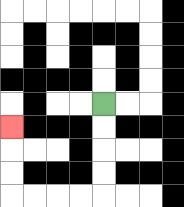{'start': '[4, 4]', 'end': '[0, 5]', 'path_directions': 'D,D,D,D,L,L,L,L,U,U,U', 'path_coordinates': '[[4, 4], [4, 5], [4, 6], [4, 7], [4, 8], [3, 8], [2, 8], [1, 8], [0, 8], [0, 7], [0, 6], [0, 5]]'}